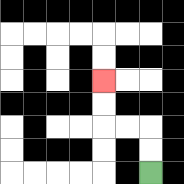{'start': '[6, 7]', 'end': '[4, 3]', 'path_directions': 'U,U,L,L,U,U', 'path_coordinates': '[[6, 7], [6, 6], [6, 5], [5, 5], [4, 5], [4, 4], [4, 3]]'}